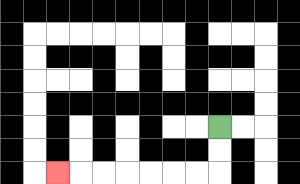{'start': '[9, 5]', 'end': '[2, 7]', 'path_directions': 'D,D,L,L,L,L,L,L,L', 'path_coordinates': '[[9, 5], [9, 6], [9, 7], [8, 7], [7, 7], [6, 7], [5, 7], [4, 7], [3, 7], [2, 7]]'}